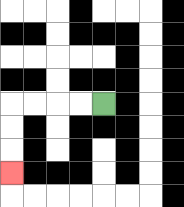{'start': '[4, 4]', 'end': '[0, 7]', 'path_directions': 'L,L,L,L,D,D,D', 'path_coordinates': '[[4, 4], [3, 4], [2, 4], [1, 4], [0, 4], [0, 5], [0, 6], [0, 7]]'}